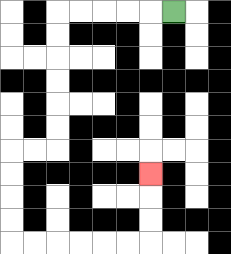{'start': '[7, 0]', 'end': '[6, 7]', 'path_directions': 'L,L,L,L,L,D,D,D,D,D,D,L,L,D,D,D,D,R,R,R,R,R,R,U,U,U', 'path_coordinates': '[[7, 0], [6, 0], [5, 0], [4, 0], [3, 0], [2, 0], [2, 1], [2, 2], [2, 3], [2, 4], [2, 5], [2, 6], [1, 6], [0, 6], [0, 7], [0, 8], [0, 9], [0, 10], [1, 10], [2, 10], [3, 10], [4, 10], [5, 10], [6, 10], [6, 9], [6, 8], [6, 7]]'}